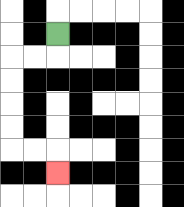{'start': '[2, 1]', 'end': '[2, 7]', 'path_directions': 'D,L,L,D,D,D,D,R,R,D', 'path_coordinates': '[[2, 1], [2, 2], [1, 2], [0, 2], [0, 3], [0, 4], [0, 5], [0, 6], [1, 6], [2, 6], [2, 7]]'}